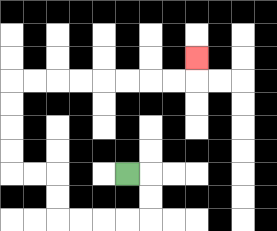{'start': '[5, 7]', 'end': '[8, 2]', 'path_directions': 'R,D,D,L,L,L,L,U,U,L,L,U,U,U,U,R,R,R,R,R,R,R,R,U', 'path_coordinates': '[[5, 7], [6, 7], [6, 8], [6, 9], [5, 9], [4, 9], [3, 9], [2, 9], [2, 8], [2, 7], [1, 7], [0, 7], [0, 6], [0, 5], [0, 4], [0, 3], [1, 3], [2, 3], [3, 3], [4, 3], [5, 3], [6, 3], [7, 3], [8, 3], [8, 2]]'}